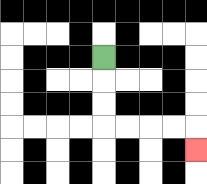{'start': '[4, 2]', 'end': '[8, 6]', 'path_directions': 'D,D,D,R,R,R,R,D', 'path_coordinates': '[[4, 2], [4, 3], [4, 4], [4, 5], [5, 5], [6, 5], [7, 5], [8, 5], [8, 6]]'}